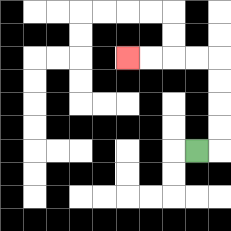{'start': '[8, 6]', 'end': '[5, 2]', 'path_directions': 'R,U,U,U,U,L,L,L,L', 'path_coordinates': '[[8, 6], [9, 6], [9, 5], [9, 4], [9, 3], [9, 2], [8, 2], [7, 2], [6, 2], [5, 2]]'}